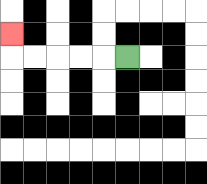{'start': '[5, 2]', 'end': '[0, 1]', 'path_directions': 'L,L,L,L,L,U', 'path_coordinates': '[[5, 2], [4, 2], [3, 2], [2, 2], [1, 2], [0, 2], [0, 1]]'}